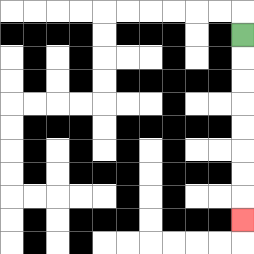{'start': '[10, 1]', 'end': '[10, 9]', 'path_directions': 'D,D,D,D,D,D,D,D', 'path_coordinates': '[[10, 1], [10, 2], [10, 3], [10, 4], [10, 5], [10, 6], [10, 7], [10, 8], [10, 9]]'}